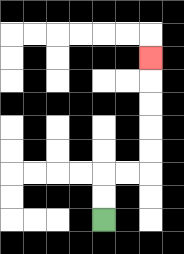{'start': '[4, 9]', 'end': '[6, 2]', 'path_directions': 'U,U,R,R,U,U,U,U,U', 'path_coordinates': '[[4, 9], [4, 8], [4, 7], [5, 7], [6, 7], [6, 6], [6, 5], [6, 4], [6, 3], [6, 2]]'}